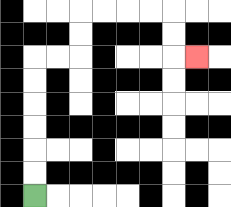{'start': '[1, 8]', 'end': '[8, 2]', 'path_directions': 'U,U,U,U,U,U,R,R,U,U,R,R,R,R,D,D,R', 'path_coordinates': '[[1, 8], [1, 7], [1, 6], [1, 5], [1, 4], [1, 3], [1, 2], [2, 2], [3, 2], [3, 1], [3, 0], [4, 0], [5, 0], [6, 0], [7, 0], [7, 1], [7, 2], [8, 2]]'}